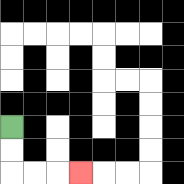{'start': '[0, 5]', 'end': '[3, 7]', 'path_directions': 'D,D,R,R,R', 'path_coordinates': '[[0, 5], [0, 6], [0, 7], [1, 7], [2, 7], [3, 7]]'}